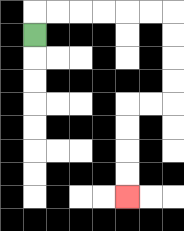{'start': '[1, 1]', 'end': '[5, 8]', 'path_directions': 'U,R,R,R,R,R,R,D,D,D,D,L,L,D,D,D,D', 'path_coordinates': '[[1, 1], [1, 0], [2, 0], [3, 0], [4, 0], [5, 0], [6, 0], [7, 0], [7, 1], [7, 2], [7, 3], [7, 4], [6, 4], [5, 4], [5, 5], [5, 6], [5, 7], [5, 8]]'}